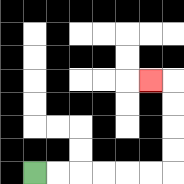{'start': '[1, 7]', 'end': '[6, 3]', 'path_directions': 'R,R,R,R,R,R,U,U,U,U,L', 'path_coordinates': '[[1, 7], [2, 7], [3, 7], [4, 7], [5, 7], [6, 7], [7, 7], [7, 6], [7, 5], [7, 4], [7, 3], [6, 3]]'}